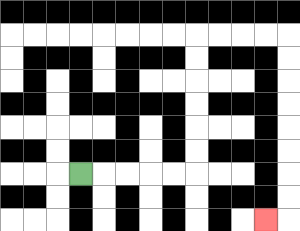{'start': '[3, 7]', 'end': '[11, 9]', 'path_directions': 'R,R,R,R,R,U,U,U,U,U,U,R,R,R,R,D,D,D,D,D,D,D,D,L', 'path_coordinates': '[[3, 7], [4, 7], [5, 7], [6, 7], [7, 7], [8, 7], [8, 6], [8, 5], [8, 4], [8, 3], [8, 2], [8, 1], [9, 1], [10, 1], [11, 1], [12, 1], [12, 2], [12, 3], [12, 4], [12, 5], [12, 6], [12, 7], [12, 8], [12, 9], [11, 9]]'}